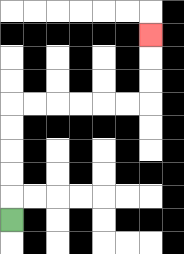{'start': '[0, 9]', 'end': '[6, 1]', 'path_directions': 'U,U,U,U,U,R,R,R,R,R,R,U,U,U', 'path_coordinates': '[[0, 9], [0, 8], [0, 7], [0, 6], [0, 5], [0, 4], [1, 4], [2, 4], [3, 4], [4, 4], [5, 4], [6, 4], [6, 3], [6, 2], [6, 1]]'}